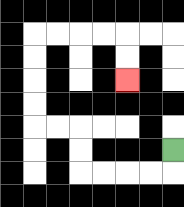{'start': '[7, 6]', 'end': '[5, 3]', 'path_directions': 'D,L,L,L,L,U,U,L,L,U,U,U,U,R,R,R,R,D,D', 'path_coordinates': '[[7, 6], [7, 7], [6, 7], [5, 7], [4, 7], [3, 7], [3, 6], [3, 5], [2, 5], [1, 5], [1, 4], [1, 3], [1, 2], [1, 1], [2, 1], [3, 1], [4, 1], [5, 1], [5, 2], [5, 3]]'}